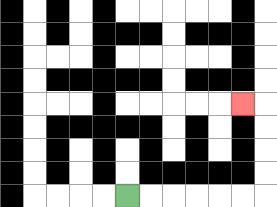{'start': '[5, 8]', 'end': '[10, 4]', 'path_directions': 'R,R,R,R,R,R,U,U,U,U,L', 'path_coordinates': '[[5, 8], [6, 8], [7, 8], [8, 8], [9, 8], [10, 8], [11, 8], [11, 7], [11, 6], [11, 5], [11, 4], [10, 4]]'}